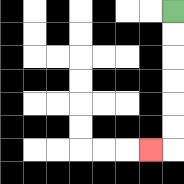{'start': '[7, 0]', 'end': '[6, 6]', 'path_directions': 'D,D,D,D,D,D,L', 'path_coordinates': '[[7, 0], [7, 1], [7, 2], [7, 3], [7, 4], [7, 5], [7, 6], [6, 6]]'}